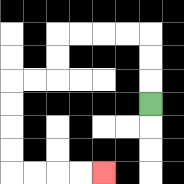{'start': '[6, 4]', 'end': '[4, 7]', 'path_directions': 'U,U,U,L,L,L,L,D,D,L,L,D,D,D,D,R,R,R,R', 'path_coordinates': '[[6, 4], [6, 3], [6, 2], [6, 1], [5, 1], [4, 1], [3, 1], [2, 1], [2, 2], [2, 3], [1, 3], [0, 3], [0, 4], [0, 5], [0, 6], [0, 7], [1, 7], [2, 7], [3, 7], [4, 7]]'}